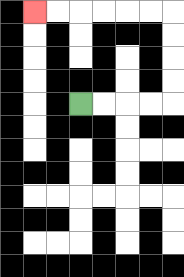{'start': '[3, 4]', 'end': '[1, 0]', 'path_directions': 'R,R,R,R,U,U,U,U,L,L,L,L,L,L', 'path_coordinates': '[[3, 4], [4, 4], [5, 4], [6, 4], [7, 4], [7, 3], [7, 2], [7, 1], [7, 0], [6, 0], [5, 0], [4, 0], [3, 0], [2, 0], [1, 0]]'}